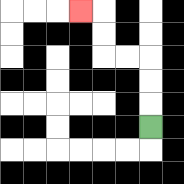{'start': '[6, 5]', 'end': '[3, 0]', 'path_directions': 'U,U,U,L,L,U,U,L', 'path_coordinates': '[[6, 5], [6, 4], [6, 3], [6, 2], [5, 2], [4, 2], [4, 1], [4, 0], [3, 0]]'}